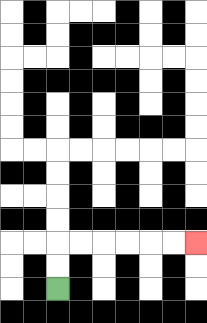{'start': '[2, 12]', 'end': '[8, 10]', 'path_directions': 'U,U,R,R,R,R,R,R', 'path_coordinates': '[[2, 12], [2, 11], [2, 10], [3, 10], [4, 10], [5, 10], [6, 10], [7, 10], [8, 10]]'}